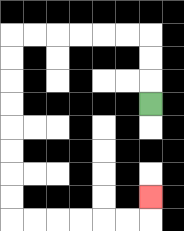{'start': '[6, 4]', 'end': '[6, 8]', 'path_directions': 'U,U,U,L,L,L,L,L,L,D,D,D,D,D,D,D,D,R,R,R,R,R,R,U', 'path_coordinates': '[[6, 4], [6, 3], [6, 2], [6, 1], [5, 1], [4, 1], [3, 1], [2, 1], [1, 1], [0, 1], [0, 2], [0, 3], [0, 4], [0, 5], [0, 6], [0, 7], [0, 8], [0, 9], [1, 9], [2, 9], [3, 9], [4, 9], [5, 9], [6, 9], [6, 8]]'}